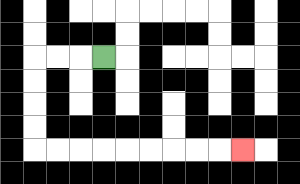{'start': '[4, 2]', 'end': '[10, 6]', 'path_directions': 'L,L,L,D,D,D,D,R,R,R,R,R,R,R,R,R', 'path_coordinates': '[[4, 2], [3, 2], [2, 2], [1, 2], [1, 3], [1, 4], [1, 5], [1, 6], [2, 6], [3, 6], [4, 6], [5, 6], [6, 6], [7, 6], [8, 6], [9, 6], [10, 6]]'}